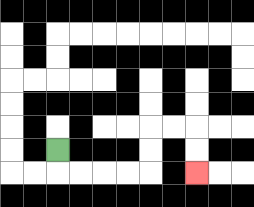{'start': '[2, 6]', 'end': '[8, 7]', 'path_directions': 'D,R,R,R,R,U,U,R,R,D,D', 'path_coordinates': '[[2, 6], [2, 7], [3, 7], [4, 7], [5, 7], [6, 7], [6, 6], [6, 5], [7, 5], [8, 5], [8, 6], [8, 7]]'}